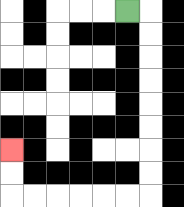{'start': '[5, 0]', 'end': '[0, 6]', 'path_directions': 'R,D,D,D,D,D,D,D,D,L,L,L,L,L,L,U,U', 'path_coordinates': '[[5, 0], [6, 0], [6, 1], [6, 2], [6, 3], [6, 4], [6, 5], [6, 6], [6, 7], [6, 8], [5, 8], [4, 8], [3, 8], [2, 8], [1, 8], [0, 8], [0, 7], [0, 6]]'}